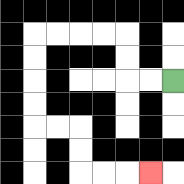{'start': '[7, 3]', 'end': '[6, 7]', 'path_directions': 'L,L,U,U,L,L,L,L,D,D,D,D,R,R,D,D,R,R,R', 'path_coordinates': '[[7, 3], [6, 3], [5, 3], [5, 2], [5, 1], [4, 1], [3, 1], [2, 1], [1, 1], [1, 2], [1, 3], [1, 4], [1, 5], [2, 5], [3, 5], [3, 6], [3, 7], [4, 7], [5, 7], [6, 7]]'}